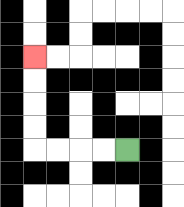{'start': '[5, 6]', 'end': '[1, 2]', 'path_directions': 'L,L,L,L,U,U,U,U', 'path_coordinates': '[[5, 6], [4, 6], [3, 6], [2, 6], [1, 6], [1, 5], [1, 4], [1, 3], [1, 2]]'}